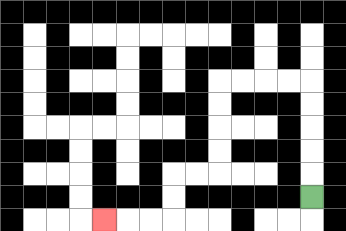{'start': '[13, 8]', 'end': '[4, 9]', 'path_directions': 'U,U,U,U,U,L,L,L,L,D,D,D,D,L,L,D,D,L,L,L', 'path_coordinates': '[[13, 8], [13, 7], [13, 6], [13, 5], [13, 4], [13, 3], [12, 3], [11, 3], [10, 3], [9, 3], [9, 4], [9, 5], [9, 6], [9, 7], [8, 7], [7, 7], [7, 8], [7, 9], [6, 9], [5, 9], [4, 9]]'}